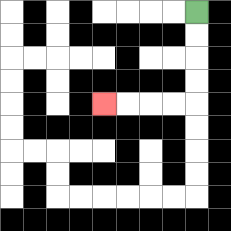{'start': '[8, 0]', 'end': '[4, 4]', 'path_directions': 'D,D,D,D,L,L,L,L', 'path_coordinates': '[[8, 0], [8, 1], [8, 2], [8, 3], [8, 4], [7, 4], [6, 4], [5, 4], [4, 4]]'}